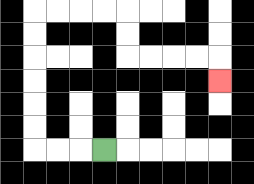{'start': '[4, 6]', 'end': '[9, 3]', 'path_directions': 'L,L,L,U,U,U,U,U,U,R,R,R,R,D,D,R,R,R,R,D', 'path_coordinates': '[[4, 6], [3, 6], [2, 6], [1, 6], [1, 5], [1, 4], [1, 3], [1, 2], [1, 1], [1, 0], [2, 0], [3, 0], [4, 0], [5, 0], [5, 1], [5, 2], [6, 2], [7, 2], [8, 2], [9, 2], [9, 3]]'}